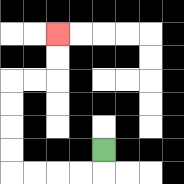{'start': '[4, 6]', 'end': '[2, 1]', 'path_directions': 'D,L,L,L,L,U,U,U,U,R,R,U,U', 'path_coordinates': '[[4, 6], [4, 7], [3, 7], [2, 7], [1, 7], [0, 7], [0, 6], [0, 5], [0, 4], [0, 3], [1, 3], [2, 3], [2, 2], [2, 1]]'}